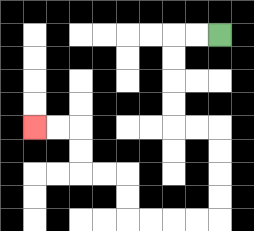{'start': '[9, 1]', 'end': '[1, 5]', 'path_directions': 'L,L,D,D,D,D,R,R,D,D,D,D,L,L,L,L,U,U,L,L,U,U,L,L', 'path_coordinates': '[[9, 1], [8, 1], [7, 1], [7, 2], [7, 3], [7, 4], [7, 5], [8, 5], [9, 5], [9, 6], [9, 7], [9, 8], [9, 9], [8, 9], [7, 9], [6, 9], [5, 9], [5, 8], [5, 7], [4, 7], [3, 7], [3, 6], [3, 5], [2, 5], [1, 5]]'}